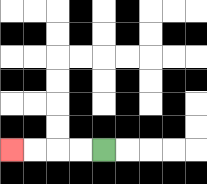{'start': '[4, 6]', 'end': '[0, 6]', 'path_directions': 'L,L,L,L', 'path_coordinates': '[[4, 6], [3, 6], [2, 6], [1, 6], [0, 6]]'}